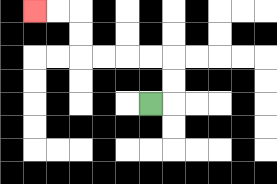{'start': '[6, 4]', 'end': '[1, 0]', 'path_directions': 'R,U,U,L,L,L,L,U,U,L,L', 'path_coordinates': '[[6, 4], [7, 4], [7, 3], [7, 2], [6, 2], [5, 2], [4, 2], [3, 2], [3, 1], [3, 0], [2, 0], [1, 0]]'}